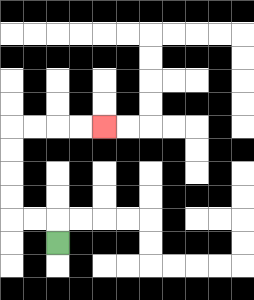{'start': '[2, 10]', 'end': '[4, 5]', 'path_directions': 'U,L,L,U,U,U,U,R,R,R,R', 'path_coordinates': '[[2, 10], [2, 9], [1, 9], [0, 9], [0, 8], [0, 7], [0, 6], [0, 5], [1, 5], [2, 5], [3, 5], [4, 5]]'}